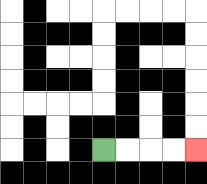{'start': '[4, 6]', 'end': '[8, 6]', 'path_directions': 'R,R,R,R', 'path_coordinates': '[[4, 6], [5, 6], [6, 6], [7, 6], [8, 6]]'}